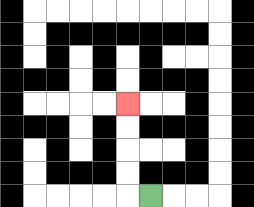{'start': '[6, 8]', 'end': '[5, 4]', 'path_directions': 'L,U,U,U,U', 'path_coordinates': '[[6, 8], [5, 8], [5, 7], [5, 6], [5, 5], [5, 4]]'}